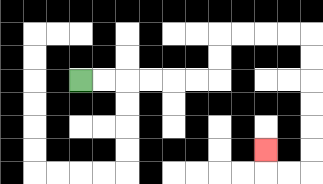{'start': '[3, 3]', 'end': '[11, 6]', 'path_directions': 'R,R,R,R,R,R,U,U,R,R,R,R,D,D,D,D,D,D,L,L,U', 'path_coordinates': '[[3, 3], [4, 3], [5, 3], [6, 3], [7, 3], [8, 3], [9, 3], [9, 2], [9, 1], [10, 1], [11, 1], [12, 1], [13, 1], [13, 2], [13, 3], [13, 4], [13, 5], [13, 6], [13, 7], [12, 7], [11, 7], [11, 6]]'}